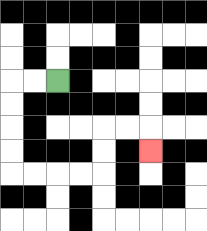{'start': '[2, 3]', 'end': '[6, 6]', 'path_directions': 'L,L,D,D,D,D,R,R,R,R,U,U,R,R,D', 'path_coordinates': '[[2, 3], [1, 3], [0, 3], [0, 4], [0, 5], [0, 6], [0, 7], [1, 7], [2, 7], [3, 7], [4, 7], [4, 6], [4, 5], [5, 5], [6, 5], [6, 6]]'}